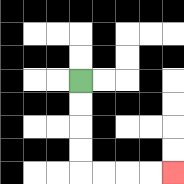{'start': '[3, 3]', 'end': '[7, 7]', 'path_directions': 'D,D,D,D,R,R,R,R', 'path_coordinates': '[[3, 3], [3, 4], [3, 5], [3, 6], [3, 7], [4, 7], [5, 7], [6, 7], [7, 7]]'}